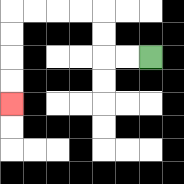{'start': '[6, 2]', 'end': '[0, 4]', 'path_directions': 'L,L,U,U,L,L,L,L,D,D,D,D', 'path_coordinates': '[[6, 2], [5, 2], [4, 2], [4, 1], [4, 0], [3, 0], [2, 0], [1, 0], [0, 0], [0, 1], [0, 2], [0, 3], [0, 4]]'}